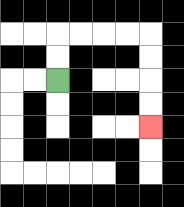{'start': '[2, 3]', 'end': '[6, 5]', 'path_directions': 'U,U,R,R,R,R,D,D,D,D', 'path_coordinates': '[[2, 3], [2, 2], [2, 1], [3, 1], [4, 1], [5, 1], [6, 1], [6, 2], [6, 3], [6, 4], [6, 5]]'}